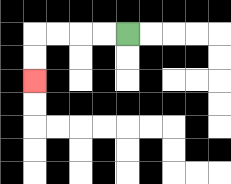{'start': '[5, 1]', 'end': '[1, 3]', 'path_directions': 'L,L,L,L,D,D', 'path_coordinates': '[[5, 1], [4, 1], [3, 1], [2, 1], [1, 1], [1, 2], [1, 3]]'}